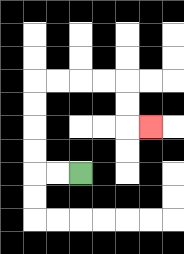{'start': '[3, 7]', 'end': '[6, 5]', 'path_directions': 'L,L,U,U,U,U,R,R,R,R,D,D,R', 'path_coordinates': '[[3, 7], [2, 7], [1, 7], [1, 6], [1, 5], [1, 4], [1, 3], [2, 3], [3, 3], [4, 3], [5, 3], [5, 4], [5, 5], [6, 5]]'}